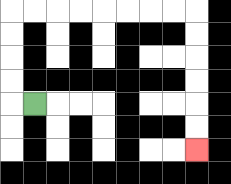{'start': '[1, 4]', 'end': '[8, 6]', 'path_directions': 'L,U,U,U,U,R,R,R,R,R,R,R,R,D,D,D,D,D,D', 'path_coordinates': '[[1, 4], [0, 4], [0, 3], [0, 2], [0, 1], [0, 0], [1, 0], [2, 0], [3, 0], [4, 0], [5, 0], [6, 0], [7, 0], [8, 0], [8, 1], [8, 2], [8, 3], [8, 4], [8, 5], [8, 6]]'}